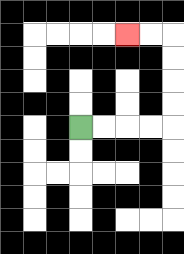{'start': '[3, 5]', 'end': '[5, 1]', 'path_directions': 'R,R,R,R,U,U,U,U,L,L', 'path_coordinates': '[[3, 5], [4, 5], [5, 5], [6, 5], [7, 5], [7, 4], [7, 3], [7, 2], [7, 1], [6, 1], [5, 1]]'}